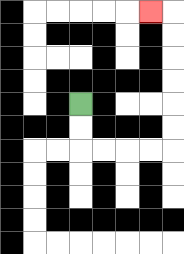{'start': '[3, 4]', 'end': '[6, 0]', 'path_directions': 'D,D,R,R,R,R,U,U,U,U,U,U,L', 'path_coordinates': '[[3, 4], [3, 5], [3, 6], [4, 6], [5, 6], [6, 6], [7, 6], [7, 5], [7, 4], [7, 3], [7, 2], [7, 1], [7, 0], [6, 0]]'}